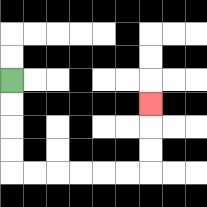{'start': '[0, 3]', 'end': '[6, 4]', 'path_directions': 'D,D,D,D,R,R,R,R,R,R,U,U,U', 'path_coordinates': '[[0, 3], [0, 4], [0, 5], [0, 6], [0, 7], [1, 7], [2, 7], [3, 7], [4, 7], [5, 7], [6, 7], [6, 6], [6, 5], [6, 4]]'}